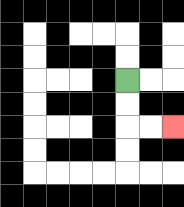{'start': '[5, 3]', 'end': '[7, 5]', 'path_directions': 'D,D,R,R', 'path_coordinates': '[[5, 3], [5, 4], [5, 5], [6, 5], [7, 5]]'}